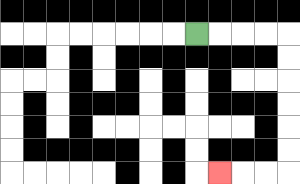{'start': '[8, 1]', 'end': '[9, 7]', 'path_directions': 'R,R,R,R,D,D,D,D,D,D,L,L,L', 'path_coordinates': '[[8, 1], [9, 1], [10, 1], [11, 1], [12, 1], [12, 2], [12, 3], [12, 4], [12, 5], [12, 6], [12, 7], [11, 7], [10, 7], [9, 7]]'}